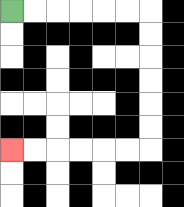{'start': '[0, 0]', 'end': '[0, 6]', 'path_directions': 'R,R,R,R,R,R,D,D,D,D,D,D,L,L,L,L,L,L', 'path_coordinates': '[[0, 0], [1, 0], [2, 0], [3, 0], [4, 0], [5, 0], [6, 0], [6, 1], [6, 2], [6, 3], [6, 4], [6, 5], [6, 6], [5, 6], [4, 6], [3, 6], [2, 6], [1, 6], [0, 6]]'}